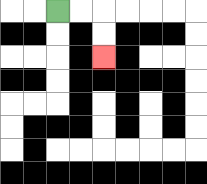{'start': '[2, 0]', 'end': '[4, 2]', 'path_directions': 'R,R,D,D', 'path_coordinates': '[[2, 0], [3, 0], [4, 0], [4, 1], [4, 2]]'}